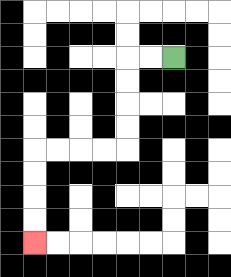{'start': '[7, 2]', 'end': '[1, 10]', 'path_directions': 'L,L,D,D,D,D,L,L,L,L,D,D,D,D', 'path_coordinates': '[[7, 2], [6, 2], [5, 2], [5, 3], [5, 4], [5, 5], [5, 6], [4, 6], [3, 6], [2, 6], [1, 6], [1, 7], [1, 8], [1, 9], [1, 10]]'}